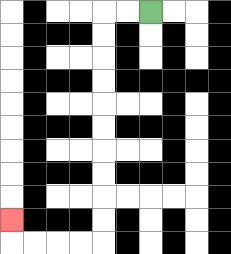{'start': '[6, 0]', 'end': '[0, 9]', 'path_directions': 'L,L,D,D,D,D,D,D,D,D,D,D,L,L,L,L,U', 'path_coordinates': '[[6, 0], [5, 0], [4, 0], [4, 1], [4, 2], [4, 3], [4, 4], [4, 5], [4, 6], [4, 7], [4, 8], [4, 9], [4, 10], [3, 10], [2, 10], [1, 10], [0, 10], [0, 9]]'}